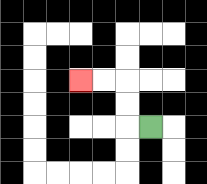{'start': '[6, 5]', 'end': '[3, 3]', 'path_directions': 'L,U,U,L,L', 'path_coordinates': '[[6, 5], [5, 5], [5, 4], [5, 3], [4, 3], [3, 3]]'}